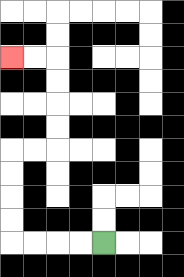{'start': '[4, 10]', 'end': '[0, 2]', 'path_directions': 'L,L,L,L,U,U,U,U,R,R,U,U,U,U,L,L', 'path_coordinates': '[[4, 10], [3, 10], [2, 10], [1, 10], [0, 10], [0, 9], [0, 8], [0, 7], [0, 6], [1, 6], [2, 6], [2, 5], [2, 4], [2, 3], [2, 2], [1, 2], [0, 2]]'}